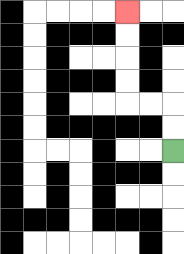{'start': '[7, 6]', 'end': '[5, 0]', 'path_directions': 'U,U,L,L,U,U,U,U', 'path_coordinates': '[[7, 6], [7, 5], [7, 4], [6, 4], [5, 4], [5, 3], [5, 2], [5, 1], [5, 0]]'}